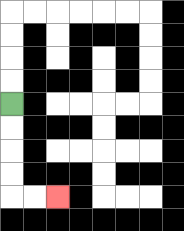{'start': '[0, 4]', 'end': '[2, 8]', 'path_directions': 'D,D,D,D,R,R', 'path_coordinates': '[[0, 4], [0, 5], [0, 6], [0, 7], [0, 8], [1, 8], [2, 8]]'}